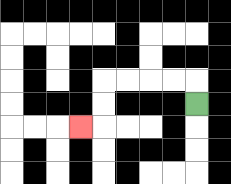{'start': '[8, 4]', 'end': '[3, 5]', 'path_directions': 'U,L,L,L,L,D,D,L', 'path_coordinates': '[[8, 4], [8, 3], [7, 3], [6, 3], [5, 3], [4, 3], [4, 4], [4, 5], [3, 5]]'}